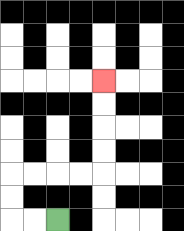{'start': '[2, 9]', 'end': '[4, 3]', 'path_directions': 'L,L,U,U,R,R,R,R,U,U,U,U', 'path_coordinates': '[[2, 9], [1, 9], [0, 9], [0, 8], [0, 7], [1, 7], [2, 7], [3, 7], [4, 7], [4, 6], [4, 5], [4, 4], [4, 3]]'}